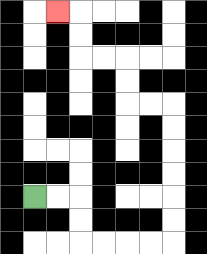{'start': '[1, 8]', 'end': '[2, 0]', 'path_directions': 'R,R,D,D,R,R,R,R,U,U,U,U,U,U,L,L,U,U,L,L,U,U,L', 'path_coordinates': '[[1, 8], [2, 8], [3, 8], [3, 9], [3, 10], [4, 10], [5, 10], [6, 10], [7, 10], [7, 9], [7, 8], [7, 7], [7, 6], [7, 5], [7, 4], [6, 4], [5, 4], [5, 3], [5, 2], [4, 2], [3, 2], [3, 1], [3, 0], [2, 0]]'}